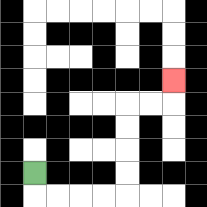{'start': '[1, 7]', 'end': '[7, 3]', 'path_directions': 'D,R,R,R,R,U,U,U,U,R,R,U', 'path_coordinates': '[[1, 7], [1, 8], [2, 8], [3, 8], [4, 8], [5, 8], [5, 7], [5, 6], [5, 5], [5, 4], [6, 4], [7, 4], [7, 3]]'}